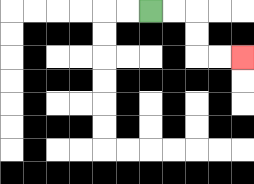{'start': '[6, 0]', 'end': '[10, 2]', 'path_directions': 'R,R,D,D,R,R', 'path_coordinates': '[[6, 0], [7, 0], [8, 0], [8, 1], [8, 2], [9, 2], [10, 2]]'}